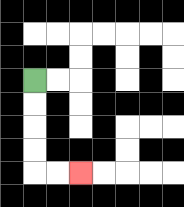{'start': '[1, 3]', 'end': '[3, 7]', 'path_directions': 'D,D,D,D,R,R', 'path_coordinates': '[[1, 3], [1, 4], [1, 5], [1, 6], [1, 7], [2, 7], [3, 7]]'}